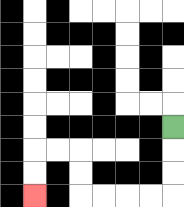{'start': '[7, 5]', 'end': '[1, 8]', 'path_directions': 'D,D,D,L,L,L,L,U,U,L,L,D,D', 'path_coordinates': '[[7, 5], [7, 6], [7, 7], [7, 8], [6, 8], [5, 8], [4, 8], [3, 8], [3, 7], [3, 6], [2, 6], [1, 6], [1, 7], [1, 8]]'}